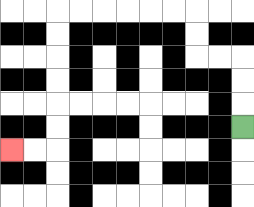{'start': '[10, 5]', 'end': '[0, 6]', 'path_directions': 'U,U,U,L,L,U,U,L,L,L,L,L,L,D,D,D,D,D,D,L,L', 'path_coordinates': '[[10, 5], [10, 4], [10, 3], [10, 2], [9, 2], [8, 2], [8, 1], [8, 0], [7, 0], [6, 0], [5, 0], [4, 0], [3, 0], [2, 0], [2, 1], [2, 2], [2, 3], [2, 4], [2, 5], [2, 6], [1, 6], [0, 6]]'}